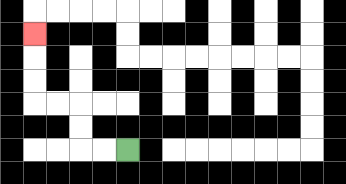{'start': '[5, 6]', 'end': '[1, 1]', 'path_directions': 'L,L,U,U,L,L,U,U,U', 'path_coordinates': '[[5, 6], [4, 6], [3, 6], [3, 5], [3, 4], [2, 4], [1, 4], [1, 3], [1, 2], [1, 1]]'}